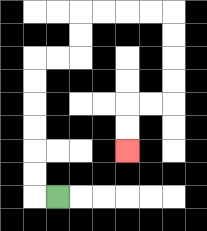{'start': '[2, 8]', 'end': '[5, 6]', 'path_directions': 'L,U,U,U,U,U,U,R,R,U,U,R,R,R,R,D,D,D,D,L,L,D,D', 'path_coordinates': '[[2, 8], [1, 8], [1, 7], [1, 6], [1, 5], [1, 4], [1, 3], [1, 2], [2, 2], [3, 2], [3, 1], [3, 0], [4, 0], [5, 0], [6, 0], [7, 0], [7, 1], [7, 2], [7, 3], [7, 4], [6, 4], [5, 4], [5, 5], [5, 6]]'}